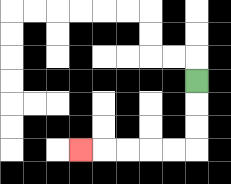{'start': '[8, 3]', 'end': '[3, 6]', 'path_directions': 'D,D,D,L,L,L,L,L', 'path_coordinates': '[[8, 3], [8, 4], [8, 5], [8, 6], [7, 6], [6, 6], [5, 6], [4, 6], [3, 6]]'}